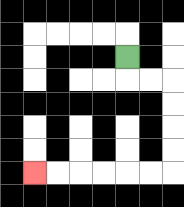{'start': '[5, 2]', 'end': '[1, 7]', 'path_directions': 'D,R,R,D,D,D,D,L,L,L,L,L,L', 'path_coordinates': '[[5, 2], [5, 3], [6, 3], [7, 3], [7, 4], [7, 5], [7, 6], [7, 7], [6, 7], [5, 7], [4, 7], [3, 7], [2, 7], [1, 7]]'}